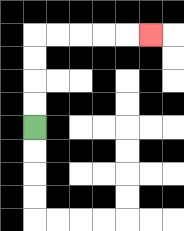{'start': '[1, 5]', 'end': '[6, 1]', 'path_directions': 'U,U,U,U,R,R,R,R,R', 'path_coordinates': '[[1, 5], [1, 4], [1, 3], [1, 2], [1, 1], [2, 1], [3, 1], [4, 1], [5, 1], [6, 1]]'}